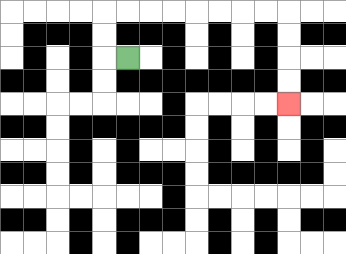{'start': '[5, 2]', 'end': '[12, 4]', 'path_directions': 'L,U,U,R,R,R,R,R,R,R,R,D,D,D,D', 'path_coordinates': '[[5, 2], [4, 2], [4, 1], [4, 0], [5, 0], [6, 0], [7, 0], [8, 0], [9, 0], [10, 0], [11, 0], [12, 0], [12, 1], [12, 2], [12, 3], [12, 4]]'}